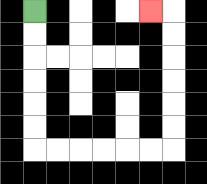{'start': '[1, 0]', 'end': '[6, 0]', 'path_directions': 'D,D,D,D,D,D,R,R,R,R,R,R,U,U,U,U,U,U,L', 'path_coordinates': '[[1, 0], [1, 1], [1, 2], [1, 3], [1, 4], [1, 5], [1, 6], [2, 6], [3, 6], [4, 6], [5, 6], [6, 6], [7, 6], [7, 5], [7, 4], [7, 3], [7, 2], [7, 1], [7, 0], [6, 0]]'}